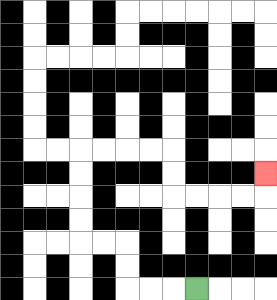{'start': '[8, 12]', 'end': '[11, 7]', 'path_directions': 'L,L,L,U,U,L,L,U,U,U,U,R,R,R,R,D,D,R,R,R,R,U', 'path_coordinates': '[[8, 12], [7, 12], [6, 12], [5, 12], [5, 11], [5, 10], [4, 10], [3, 10], [3, 9], [3, 8], [3, 7], [3, 6], [4, 6], [5, 6], [6, 6], [7, 6], [7, 7], [7, 8], [8, 8], [9, 8], [10, 8], [11, 8], [11, 7]]'}